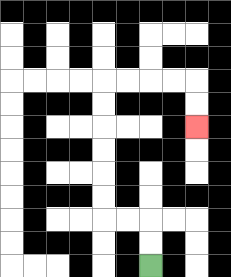{'start': '[6, 11]', 'end': '[8, 5]', 'path_directions': 'U,U,L,L,U,U,U,U,U,U,R,R,R,R,D,D', 'path_coordinates': '[[6, 11], [6, 10], [6, 9], [5, 9], [4, 9], [4, 8], [4, 7], [4, 6], [4, 5], [4, 4], [4, 3], [5, 3], [6, 3], [7, 3], [8, 3], [8, 4], [8, 5]]'}